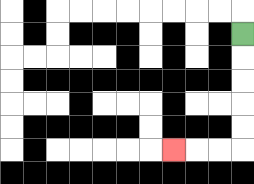{'start': '[10, 1]', 'end': '[7, 6]', 'path_directions': 'D,D,D,D,D,L,L,L', 'path_coordinates': '[[10, 1], [10, 2], [10, 3], [10, 4], [10, 5], [10, 6], [9, 6], [8, 6], [7, 6]]'}